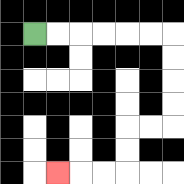{'start': '[1, 1]', 'end': '[2, 7]', 'path_directions': 'R,R,R,R,R,R,D,D,D,D,L,L,D,D,L,L,L', 'path_coordinates': '[[1, 1], [2, 1], [3, 1], [4, 1], [5, 1], [6, 1], [7, 1], [7, 2], [7, 3], [7, 4], [7, 5], [6, 5], [5, 5], [5, 6], [5, 7], [4, 7], [3, 7], [2, 7]]'}